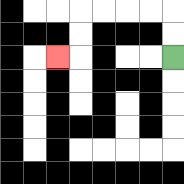{'start': '[7, 2]', 'end': '[2, 2]', 'path_directions': 'U,U,L,L,L,L,D,D,L', 'path_coordinates': '[[7, 2], [7, 1], [7, 0], [6, 0], [5, 0], [4, 0], [3, 0], [3, 1], [3, 2], [2, 2]]'}